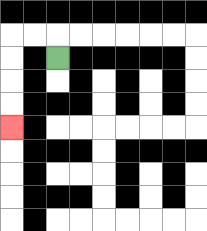{'start': '[2, 2]', 'end': '[0, 5]', 'path_directions': 'U,L,L,D,D,D,D', 'path_coordinates': '[[2, 2], [2, 1], [1, 1], [0, 1], [0, 2], [0, 3], [0, 4], [0, 5]]'}